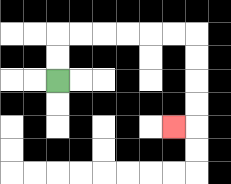{'start': '[2, 3]', 'end': '[7, 5]', 'path_directions': 'U,U,R,R,R,R,R,R,D,D,D,D,L', 'path_coordinates': '[[2, 3], [2, 2], [2, 1], [3, 1], [4, 1], [5, 1], [6, 1], [7, 1], [8, 1], [8, 2], [8, 3], [8, 4], [8, 5], [7, 5]]'}